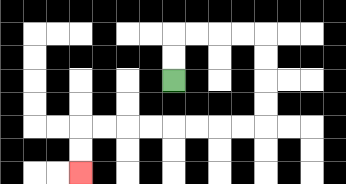{'start': '[7, 3]', 'end': '[3, 7]', 'path_directions': 'U,U,R,R,R,R,D,D,D,D,L,L,L,L,L,L,L,L,D,D', 'path_coordinates': '[[7, 3], [7, 2], [7, 1], [8, 1], [9, 1], [10, 1], [11, 1], [11, 2], [11, 3], [11, 4], [11, 5], [10, 5], [9, 5], [8, 5], [7, 5], [6, 5], [5, 5], [4, 5], [3, 5], [3, 6], [3, 7]]'}